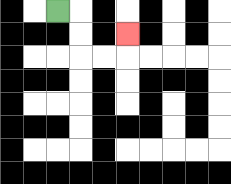{'start': '[2, 0]', 'end': '[5, 1]', 'path_directions': 'R,D,D,R,R,U', 'path_coordinates': '[[2, 0], [3, 0], [3, 1], [3, 2], [4, 2], [5, 2], [5, 1]]'}